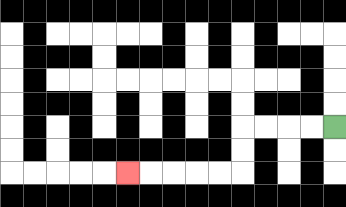{'start': '[14, 5]', 'end': '[5, 7]', 'path_directions': 'L,L,L,L,D,D,L,L,L,L,L', 'path_coordinates': '[[14, 5], [13, 5], [12, 5], [11, 5], [10, 5], [10, 6], [10, 7], [9, 7], [8, 7], [7, 7], [6, 7], [5, 7]]'}